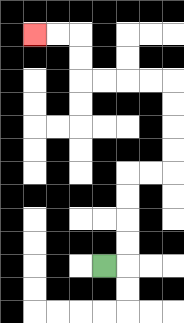{'start': '[4, 11]', 'end': '[1, 1]', 'path_directions': 'R,U,U,U,U,R,R,U,U,U,U,L,L,L,L,U,U,L,L', 'path_coordinates': '[[4, 11], [5, 11], [5, 10], [5, 9], [5, 8], [5, 7], [6, 7], [7, 7], [7, 6], [7, 5], [7, 4], [7, 3], [6, 3], [5, 3], [4, 3], [3, 3], [3, 2], [3, 1], [2, 1], [1, 1]]'}